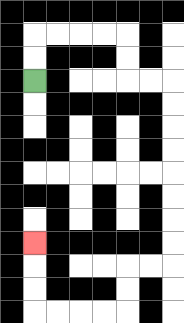{'start': '[1, 3]', 'end': '[1, 10]', 'path_directions': 'U,U,R,R,R,R,D,D,R,R,D,D,D,D,D,D,D,D,L,L,D,D,L,L,L,L,U,U,U', 'path_coordinates': '[[1, 3], [1, 2], [1, 1], [2, 1], [3, 1], [4, 1], [5, 1], [5, 2], [5, 3], [6, 3], [7, 3], [7, 4], [7, 5], [7, 6], [7, 7], [7, 8], [7, 9], [7, 10], [7, 11], [6, 11], [5, 11], [5, 12], [5, 13], [4, 13], [3, 13], [2, 13], [1, 13], [1, 12], [1, 11], [1, 10]]'}